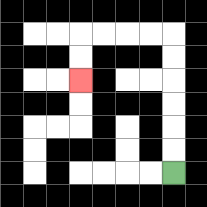{'start': '[7, 7]', 'end': '[3, 3]', 'path_directions': 'U,U,U,U,U,U,L,L,L,L,D,D', 'path_coordinates': '[[7, 7], [7, 6], [7, 5], [7, 4], [7, 3], [7, 2], [7, 1], [6, 1], [5, 1], [4, 1], [3, 1], [3, 2], [3, 3]]'}